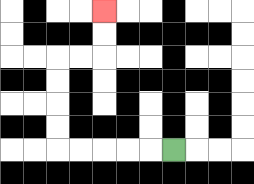{'start': '[7, 6]', 'end': '[4, 0]', 'path_directions': 'L,L,L,L,L,U,U,U,U,R,R,U,U', 'path_coordinates': '[[7, 6], [6, 6], [5, 6], [4, 6], [3, 6], [2, 6], [2, 5], [2, 4], [2, 3], [2, 2], [3, 2], [4, 2], [4, 1], [4, 0]]'}